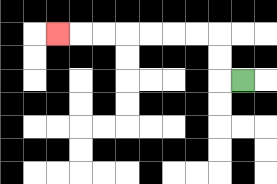{'start': '[10, 3]', 'end': '[2, 1]', 'path_directions': 'L,U,U,L,L,L,L,L,L,L', 'path_coordinates': '[[10, 3], [9, 3], [9, 2], [9, 1], [8, 1], [7, 1], [6, 1], [5, 1], [4, 1], [3, 1], [2, 1]]'}